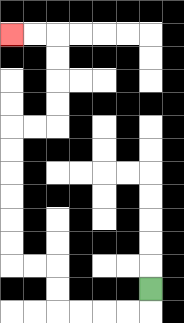{'start': '[6, 12]', 'end': '[0, 1]', 'path_directions': 'D,L,L,L,L,U,U,L,L,U,U,U,U,U,U,R,R,U,U,U,U,L,L', 'path_coordinates': '[[6, 12], [6, 13], [5, 13], [4, 13], [3, 13], [2, 13], [2, 12], [2, 11], [1, 11], [0, 11], [0, 10], [0, 9], [0, 8], [0, 7], [0, 6], [0, 5], [1, 5], [2, 5], [2, 4], [2, 3], [2, 2], [2, 1], [1, 1], [0, 1]]'}